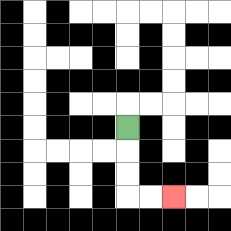{'start': '[5, 5]', 'end': '[7, 8]', 'path_directions': 'D,D,D,R,R', 'path_coordinates': '[[5, 5], [5, 6], [5, 7], [5, 8], [6, 8], [7, 8]]'}